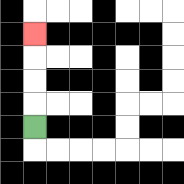{'start': '[1, 5]', 'end': '[1, 1]', 'path_directions': 'U,U,U,U', 'path_coordinates': '[[1, 5], [1, 4], [1, 3], [1, 2], [1, 1]]'}